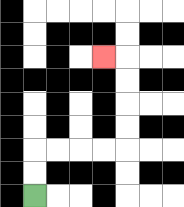{'start': '[1, 8]', 'end': '[4, 2]', 'path_directions': 'U,U,R,R,R,R,U,U,U,U,L', 'path_coordinates': '[[1, 8], [1, 7], [1, 6], [2, 6], [3, 6], [4, 6], [5, 6], [5, 5], [5, 4], [5, 3], [5, 2], [4, 2]]'}